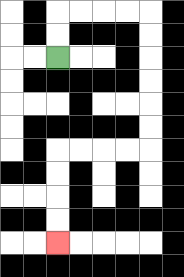{'start': '[2, 2]', 'end': '[2, 10]', 'path_directions': 'U,U,R,R,R,R,D,D,D,D,D,D,L,L,L,L,D,D,D,D', 'path_coordinates': '[[2, 2], [2, 1], [2, 0], [3, 0], [4, 0], [5, 0], [6, 0], [6, 1], [6, 2], [6, 3], [6, 4], [6, 5], [6, 6], [5, 6], [4, 6], [3, 6], [2, 6], [2, 7], [2, 8], [2, 9], [2, 10]]'}